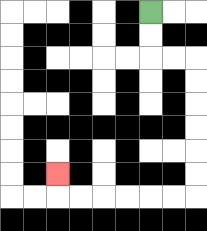{'start': '[6, 0]', 'end': '[2, 7]', 'path_directions': 'D,D,R,R,D,D,D,D,D,D,L,L,L,L,L,L,U', 'path_coordinates': '[[6, 0], [6, 1], [6, 2], [7, 2], [8, 2], [8, 3], [8, 4], [8, 5], [8, 6], [8, 7], [8, 8], [7, 8], [6, 8], [5, 8], [4, 8], [3, 8], [2, 8], [2, 7]]'}